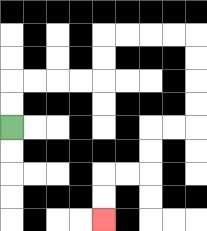{'start': '[0, 5]', 'end': '[4, 9]', 'path_directions': 'U,U,R,R,R,R,U,U,R,R,R,R,D,D,D,D,L,L,D,D,L,L,D,D', 'path_coordinates': '[[0, 5], [0, 4], [0, 3], [1, 3], [2, 3], [3, 3], [4, 3], [4, 2], [4, 1], [5, 1], [6, 1], [7, 1], [8, 1], [8, 2], [8, 3], [8, 4], [8, 5], [7, 5], [6, 5], [6, 6], [6, 7], [5, 7], [4, 7], [4, 8], [4, 9]]'}